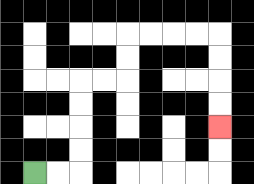{'start': '[1, 7]', 'end': '[9, 5]', 'path_directions': 'R,R,U,U,U,U,R,R,U,U,R,R,R,R,D,D,D,D', 'path_coordinates': '[[1, 7], [2, 7], [3, 7], [3, 6], [3, 5], [3, 4], [3, 3], [4, 3], [5, 3], [5, 2], [5, 1], [6, 1], [7, 1], [8, 1], [9, 1], [9, 2], [9, 3], [9, 4], [9, 5]]'}